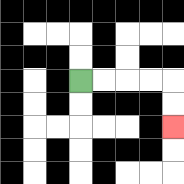{'start': '[3, 3]', 'end': '[7, 5]', 'path_directions': 'R,R,R,R,D,D', 'path_coordinates': '[[3, 3], [4, 3], [5, 3], [6, 3], [7, 3], [7, 4], [7, 5]]'}